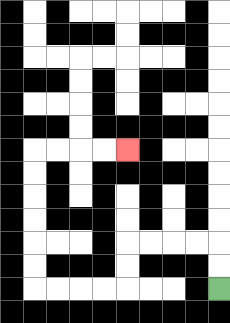{'start': '[9, 12]', 'end': '[5, 6]', 'path_directions': 'U,U,L,L,L,L,D,D,L,L,L,L,U,U,U,U,U,U,R,R,R,R', 'path_coordinates': '[[9, 12], [9, 11], [9, 10], [8, 10], [7, 10], [6, 10], [5, 10], [5, 11], [5, 12], [4, 12], [3, 12], [2, 12], [1, 12], [1, 11], [1, 10], [1, 9], [1, 8], [1, 7], [1, 6], [2, 6], [3, 6], [4, 6], [5, 6]]'}